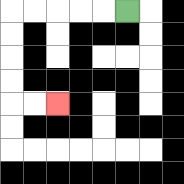{'start': '[5, 0]', 'end': '[2, 4]', 'path_directions': 'L,L,L,L,L,D,D,D,D,R,R', 'path_coordinates': '[[5, 0], [4, 0], [3, 0], [2, 0], [1, 0], [0, 0], [0, 1], [0, 2], [0, 3], [0, 4], [1, 4], [2, 4]]'}